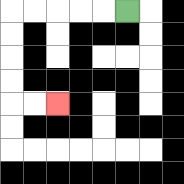{'start': '[5, 0]', 'end': '[2, 4]', 'path_directions': 'L,L,L,L,L,D,D,D,D,R,R', 'path_coordinates': '[[5, 0], [4, 0], [3, 0], [2, 0], [1, 0], [0, 0], [0, 1], [0, 2], [0, 3], [0, 4], [1, 4], [2, 4]]'}